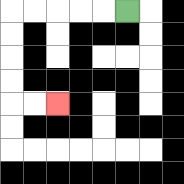{'start': '[5, 0]', 'end': '[2, 4]', 'path_directions': 'L,L,L,L,L,D,D,D,D,R,R', 'path_coordinates': '[[5, 0], [4, 0], [3, 0], [2, 0], [1, 0], [0, 0], [0, 1], [0, 2], [0, 3], [0, 4], [1, 4], [2, 4]]'}